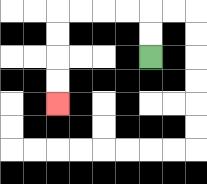{'start': '[6, 2]', 'end': '[2, 4]', 'path_directions': 'U,U,L,L,L,L,D,D,D,D', 'path_coordinates': '[[6, 2], [6, 1], [6, 0], [5, 0], [4, 0], [3, 0], [2, 0], [2, 1], [2, 2], [2, 3], [2, 4]]'}